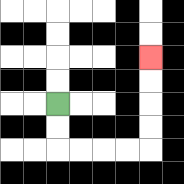{'start': '[2, 4]', 'end': '[6, 2]', 'path_directions': 'D,D,R,R,R,R,U,U,U,U', 'path_coordinates': '[[2, 4], [2, 5], [2, 6], [3, 6], [4, 6], [5, 6], [6, 6], [6, 5], [6, 4], [6, 3], [6, 2]]'}